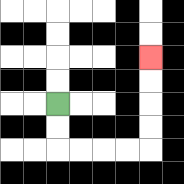{'start': '[2, 4]', 'end': '[6, 2]', 'path_directions': 'D,D,R,R,R,R,U,U,U,U', 'path_coordinates': '[[2, 4], [2, 5], [2, 6], [3, 6], [4, 6], [5, 6], [6, 6], [6, 5], [6, 4], [6, 3], [6, 2]]'}